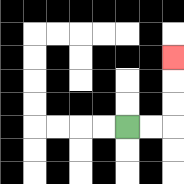{'start': '[5, 5]', 'end': '[7, 2]', 'path_directions': 'R,R,U,U,U', 'path_coordinates': '[[5, 5], [6, 5], [7, 5], [7, 4], [7, 3], [7, 2]]'}